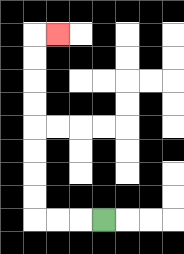{'start': '[4, 9]', 'end': '[2, 1]', 'path_directions': 'L,L,L,U,U,U,U,U,U,U,U,R', 'path_coordinates': '[[4, 9], [3, 9], [2, 9], [1, 9], [1, 8], [1, 7], [1, 6], [1, 5], [1, 4], [1, 3], [1, 2], [1, 1], [2, 1]]'}